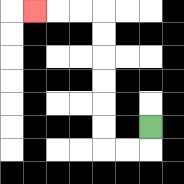{'start': '[6, 5]', 'end': '[1, 0]', 'path_directions': 'D,L,L,U,U,U,U,U,U,L,L,L', 'path_coordinates': '[[6, 5], [6, 6], [5, 6], [4, 6], [4, 5], [4, 4], [4, 3], [4, 2], [4, 1], [4, 0], [3, 0], [2, 0], [1, 0]]'}